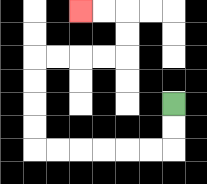{'start': '[7, 4]', 'end': '[3, 0]', 'path_directions': 'D,D,L,L,L,L,L,L,U,U,U,U,R,R,R,R,U,U,L,L', 'path_coordinates': '[[7, 4], [7, 5], [7, 6], [6, 6], [5, 6], [4, 6], [3, 6], [2, 6], [1, 6], [1, 5], [1, 4], [1, 3], [1, 2], [2, 2], [3, 2], [4, 2], [5, 2], [5, 1], [5, 0], [4, 0], [3, 0]]'}